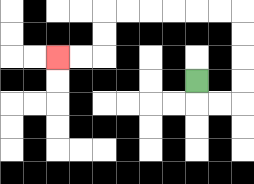{'start': '[8, 3]', 'end': '[2, 2]', 'path_directions': 'D,R,R,U,U,U,U,L,L,L,L,L,L,D,D,L,L', 'path_coordinates': '[[8, 3], [8, 4], [9, 4], [10, 4], [10, 3], [10, 2], [10, 1], [10, 0], [9, 0], [8, 0], [7, 0], [6, 0], [5, 0], [4, 0], [4, 1], [4, 2], [3, 2], [2, 2]]'}